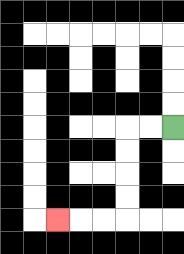{'start': '[7, 5]', 'end': '[2, 9]', 'path_directions': 'L,L,D,D,D,D,L,L,L', 'path_coordinates': '[[7, 5], [6, 5], [5, 5], [5, 6], [5, 7], [5, 8], [5, 9], [4, 9], [3, 9], [2, 9]]'}